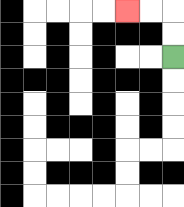{'start': '[7, 2]', 'end': '[5, 0]', 'path_directions': 'U,U,L,L', 'path_coordinates': '[[7, 2], [7, 1], [7, 0], [6, 0], [5, 0]]'}